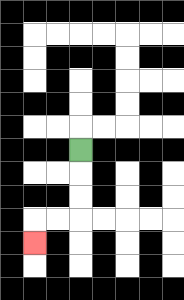{'start': '[3, 6]', 'end': '[1, 10]', 'path_directions': 'D,D,D,L,L,D', 'path_coordinates': '[[3, 6], [3, 7], [3, 8], [3, 9], [2, 9], [1, 9], [1, 10]]'}